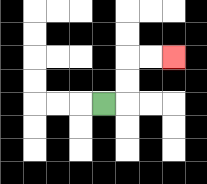{'start': '[4, 4]', 'end': '[7, 2]', 'path_directions': 'R,U,U,R,R', 'path_coordinates': '[[4, 4], [5, 4], [5, 3], [5, 2], [6, 2], [7, 2]]'}